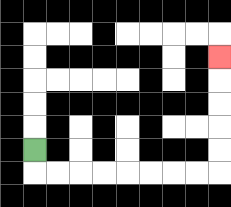{'start': '[1, 6]', 'end': '[9, 2]', 'path_directions': 'D,R,R,R,R,R,R,R,R,U,U,U,U,U', 'path_coordinates': '[[1, 6], [1, 7], [2, 7], [3, 7], [4, 7], [5, 7], [6, 7], [7, 7], [8, 7], [9, 7], [9, 6], [9, 5], [9, 4], [9, 3], [9, 2]]'}